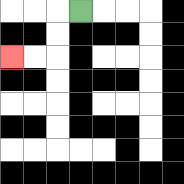{'start': '[3, 0]', 'end': '[0, 2]', 'path_directions': 'L,D,D,L,L', 'path_coordinates': '[[3, 0], [2, 0], [2, 1], [2, 2], [1, 2], [0, 2]]'}